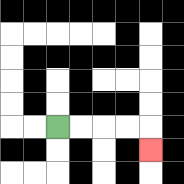{'start': '[2, 5]', 'end': '[6, 6]', 'path_directions': 'R,R,R,R,D', 'path_coordinates': '[[2, 5], [3, 5], [4, 5], [5, 5], [6, 5], [6, 6]]'}